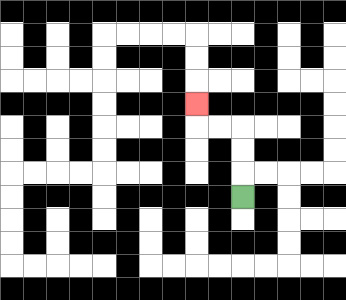{'start': '[10, 8]', 'end': '[8, 4]', 'path_directions': 'U,U,U,L,L,U', 'path_coordinates': '[[10, 8], [10, 7], [10, 6], [10, 5], [9, 5], [8, 5], [8, 4]]'}